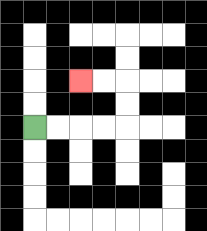{'start': '[1, 5]', 'end': '[3, 3]', 'path_directions': 'R,R,R,R,U,U,L,L', 'path_coordinates': '[[1, 5], [2, 5], [3, 5], [4, 5], [5, 5], [5, 4], [5, 3], [4, 3], [3, 3]]'}